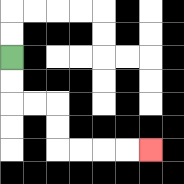{'start': '[0, 2]', 'end': '[6, 6]', 'path_directions': 'D,D,R,R,D,D,R,R,R,R', 'path_coordinates': '[[0, 2], [0, 3], [0, 4], [1, 4], [2, 4], [2, 5], [2, 6], [3, 6], [4, 6], [5, 6], [6, 6]]'}